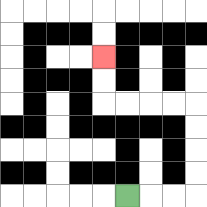{'start': '[5, 8]', 'end': '[4, 2]', 'path_directions': 'R,R,R,U,U,U,U,L,L,L,L,U,U', 'path_coordinates': '[[5, 8], [6, 8], [7, 8], [8, 8], [8, 7], [8, 6], [8, 5], [8, 4], [7, 4], [6, 4], [5, 4], [4, 4], [4, 3], [4, 2]]'}